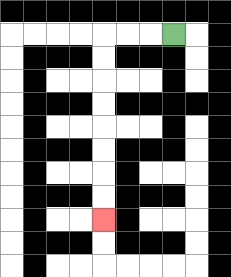{'start': '[7, 1]', 'end': '[4, 9]', 'path_directions': 'L,L,L,D,D,D,D,D,D,D,D', 'path_coordinates': '[[7, 1], [6, 1], [5, 1], [4, 1], [4, 2], [4, 3], [4, 4], [4, 5], [4, 6], [4, 7], [4, 8], [4, 9]]'}